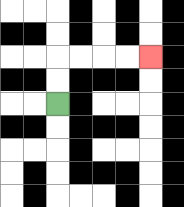{'start': '[2, 4]', 'end': '[6, 2]', 'path_directions': 'U,U,R,R,R,R', 'path_coordinates': '[[2, 4], [2, 3], [2, 2], [3, 2], [4, 2], [5, 2], [6, 2]]'}